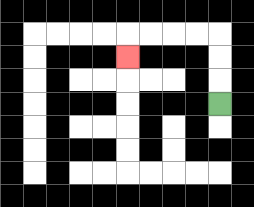{'start': '[9, 4]', 'end': '[5, 2]', 'path_directions': 'U,U,U,L,L,L,L,D', 'path_coordinates': '[[9, 4], [9, 3], [9, 2], [9, 1], [8, 1], [7, 1], [6, 1], [5, 1], [5, 2]]'}